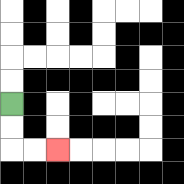{'start': '[0, 4]', 'end': '[2, 6]', 'path_directions': 'D,D,R,R', 'path_coordinates': '[[0, 4], [0, 5], [0, 6], [1, 6], [2, 6]]'}